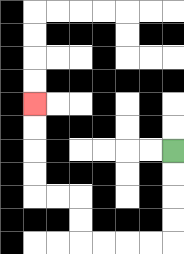{'start': '[7, 6]', 'end': '[1, 4]', 'path_directions': 'D,D,D,D,L,L,L,L,U,U,L,L,U,U,U,U', 'path_coordinates': '[[7, 6], [7, 7], [7, 8], [7, 9], [7, 10], [6, 10], [5, 10], [4, 10], [3, 10], [3, 9], [3, 8], [2, 8], [1, 8], [1, 7], [1, 6], [1, 5], [1, 4]]'}